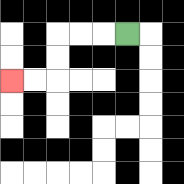{'start': '[5, 1]', 'end': '[0, 3]', 'path_directions': 'L,L,L,D,D,L,L', 'path_coordinates': '[[5, 1], [4, 1], [3, 1], [2, 1], [2, 2], [2, 3], [1, 3], [0, 3]]'}